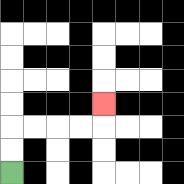{'start': '[0, 7]', 'end': '[4, 4]', 'path_directions': 'U,U,R,R,R,R,U', 'path_coordinates': '[[0, 7], [0, 6], [0, 5], [1, 5], [2, 5], [3, 5], [4, 5], [4, 4]]'}